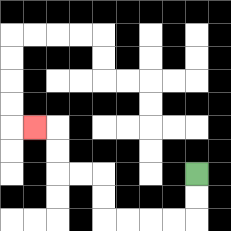{'start': '[8, 7]', 'end': '[1, 5]', 'path_directions': 'D,D,L,L,L,L,U,U,L,L,U,U,L', 'path_coordinates': '[[8, 7], [8, 8], [8, 9], [7, 9], [6, 9], [5, 9], [4, 9], [4, 8], [4, 7], [3, 7], [2, 7], [2, 6], [2, 5], [1, 5]]'}